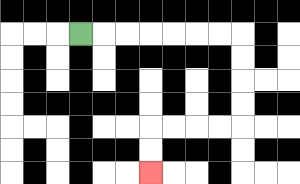{'start': '[3, 1]', 'end': '[6, 7]', 'path_directions': 'R,R,R,R,R,R,R,D,D,D,D,L,L,L,L,D,D', 'path_coordinates': '[[3, 1], [4, 1], [5, 1], [6, 1], [7, 1], [8, 1], [9, 1], [10, 1], [10, 2], [10, 3], [10, 4], [10, 5], [9, 5], [8, 5], [7, 5], [6, 5], [6, 6], [6, 7]]'}